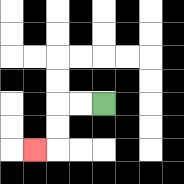{'start': '[4, 4]', 'end': '[1, 6]', 'path_directions': 'L,L,D,D,L', 'path_coordinates': '[[4, 4], [3, 4], [2, 4], [2, 5], [2, 6], [1, 6]]'}